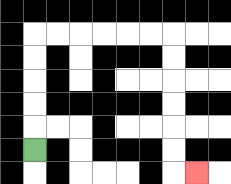{'start': '[1, 6]', 'end': '[8, 7]', 'path_directions': 'U,U,U,U,U,R,R,R,R,R,R,D,D,D,D,D,D,R', 'path_coordinates': '[[1, 6], [1, 5], [1, 4], [1, 3], [1, 2], [1, 1], [2, 1], [3, 1], [4, 1], [5, 1], [6, 1], [7, 1], [7, 2], [7, 3], [7, 4], [7, 5], [7, 6], [7, 7], [8, 7]]'}